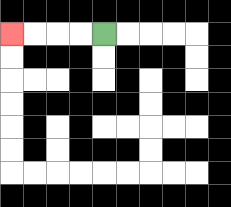{'start': '[4, 1]', 'end': '[0, 1]', 'path_directions': 'L,L,L,L', 'path_coordinates': '[[4, 1], [3, 1], [2, 1], [1, 1], [0, 1]]'}